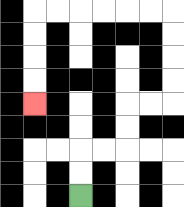{'start': '[3, 8]', 'end': '[1, 4]', 'path_directions': 'U,U,R,R,U,U,R,R,U,U,U,U,L,L,L,L,L,L,D,D,D,D', 'path_coordinates': '[[3, 8], [3, 7], [3, 6], [4, 6], [5, 6], [5, 5], [5, 4], [6, 4], [7, 4], [7, 3], [7, 2], [7, 1], [7, 0], [6, 0], [5, 0], [4, 0], [3, 0], [2, 0], [1, 0], [1, 1], [1, 2], [1, 3], [1, 4]]'}